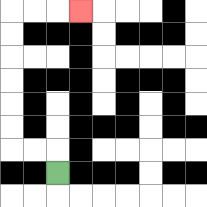{'start': '[2, 7]', 'end': '[3, 0]', 'path_directions': 'U,L,L,U,U,U,U,U,U,R,R,R', 'path_coordinates': '[[2, 7], [2, 6], [1, 6], [0, 6], [0, 5], [0, 4], [0, 3], [0, 2], [0, 1], [0, 0], [1, 0], [2, 0], [3, 0]]'}